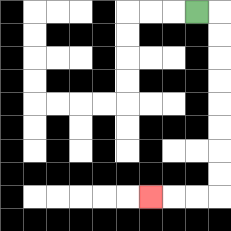{'start': '[8, 0]', 'end': '[6, 8]', 'path_directions': 'R,D,D,D,D,D,D,D,D,L,L,L', 'path_coordinates': '[[8, 0], [9, 0], [9, 1], [9, 2], [9, 3], [9, 4], [9, 5], [9, 6], [9, 7], [9, 8], [8, 8], [7, 8], [6, 8]]'}